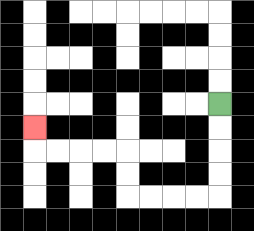{'start': '[9, 4]', 'end': '[1, 5]', 'path_directions': 'D,D,D,D,L,L,L,L,U,U,L,L,L,L,U', 'path_coordinates': '[[9, 4], [9, 5], [9, 6], [9, 7], [9, 8], [8, 8], [7, 8], [6, 8], [5, 8], [5, 7], [5, 6], [4, 6], [3, 6], [2, 6], [1, 6], [1, 5]]'}